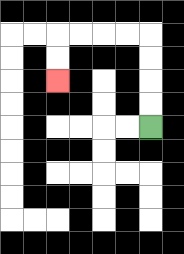{'start': '[6, 5]', 'end': '[2, 3]', 'path_directions': 'U,U,U,U,L,L,L,L,D,D', 'path_coordinates': '[[6, 5], [6, 4], [6, 3], [6, 2], [6, 1], [5, 1], [4, 1], [3, 1], [2, 1], [2, 2], [2, 3]]'}